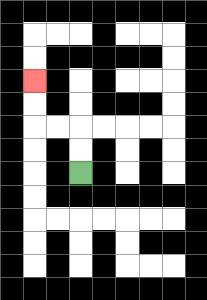{'start': '[3, 7]', 'end': '[1, 3]', 'path_directions': 'U,U,L,L,U,U', 'path_coordinates': '[[3, 7], [3, 6], [3, 5], [2, 5], [1, 5], [1, 4], [1, 3]]'}